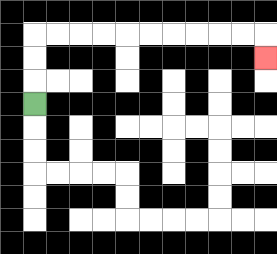{'start': '[1, 4]', 'end': '[11, 2]', 'path_directions': 'U,U,U,R,R,R,R,R,R,R,R,R,R,D', 'path_coordinates': '[[1, 4], [1, 3], [1, 2], [1, 1], [2, 1], [3, 1], [4, 1], [5, 1], [6, 1], [7, 1], [8, 1], [9, 1], [10, 1], [11, 1], [11, 2]]'}